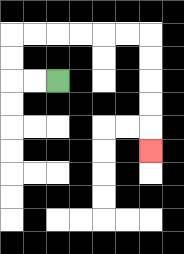{'start': '[2, 3]', 'end': '[6, 6]', 'path_directions': 'L,L,U,U,R,R,R,R,R,R,D,D,D,D,D', 'path_coordinates': '[[2, 3], [1, 3], [0, 3], [0, 2], [0, 1], [1, 1], [2, 1], [3, 1], [4, 1], [5, 1], [6, 1], [6, 2], [6, 3], [6, 4], [6, 5], [6, 6]]'}